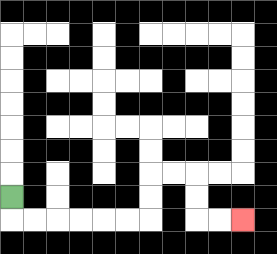{'start': '[0, 8]', 'end': '[10, 9]', 'path_directions': 'D,R,R,R,R,R,R,U,U,R,R,D,D,R,R', 'path_coordinates': '[[0, 8], [0, 9], [1, 9], [2, 9], [3, 9], [4, 9], [5, 9], [6, 9], [6, 8], [6, 7], [7, 7], [8, 7], [8, 8], [8, 9], [9, 9], [10, 9]]'}